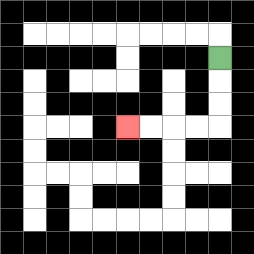{'start': '[9, 2]', 'end': '[5, 5]', 'path_directions': 'D,D,D,L,L,L,L', 'path_coordinates': '[[9, 2], [9, 3], [9, 4], [9, 5], [8, 5], [7, 5], [6, 5], [5, 5]]'}